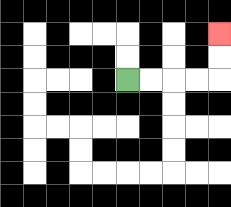{'start': '[5, 3]', 'end': '[9, 1]', 'path_directions': 'R,R,R,R,U,U', 'path_coordinates': '[[5, 3], [6, 3], [7, 3], [8, 3], [9, 3], [9, 2], [9, 1]]'}